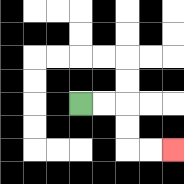{'start': '[3, 4]', 'end': '[7, 6]', 'path_directions': 'R,R,D,D,R,R', 'path_coordinates': '[[3, 4], [4, 4], [5, 4], [5, 5], [5, 6], [6, 6], [7, 6]]'}